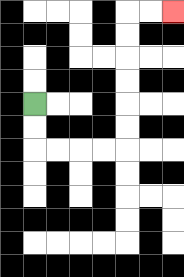{'start': '[1, 4]', 'end': '[7, 0]', 'path_directions': 'D,D,R,R,R,R,U,U,U,U,U,U,R,R', 'path_coordinates': '[[1, 4], [1, 5], [1, 6], [2, 6], [3, 6], [4, 6], [5, 6], [5, 5], [5, 4], [5, 3], [5, 2], [5, 1], [5, 0], [6, 0], [7, 0]]'}